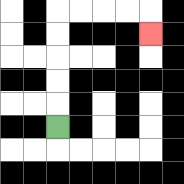{'start': '[2, 5]', 'end': '[6, 1]', 'path_directions': 'U,U,U,U,U,R,R,R,R,D', 'path_coordinates': '[[2, 5], [2, 4], [2, 3], [2, 2], [2, 1], [2, 0], [3, 0], [4, 0], [5, 0], [6, 0], [6, 1]]'}